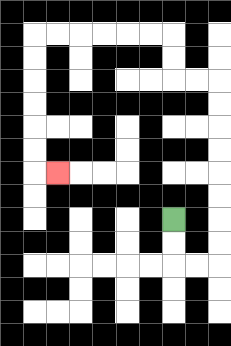{'start': '[7, 9]', 'end': '[2, 7]', 'path_directions': 'D,D,R,R,U,U,U,U,U,U,U,U,L,L,U,U,L,L,L,L,L,L,D,D,D,D,D,D,R', 'path_coordinates': '[[7, 9], [7, 10], [7, 11], [8, 11], [9, 11], [9, 10], [9, 9], [9, 8], [9, 7], [9, 6], [9, 5], [9, 4], [9, 3], [8, 3], [7, 3], [7, 2], [7, 1], [6, 1], [5, 1], [4, 1], [3, 1], [2, 1], [1, 1], [1, 2], [1, 3], [1, 4], [1, 5], [1, 6], [1, 7], [2, 7]]'}